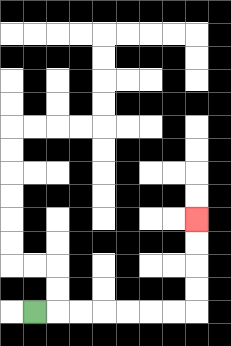{'start': '[1, 13]', 'end': '[8, 9]', 'path_directions': 'R,R,R,R,R,R,R,U,U,U,U', 'path_coordinates': '[[1, 13], [2, 13], [3, 13], [4, 13], [5, 13], [6, 13], [7, 13], [8, 13], [8, 12], [8, 11], [8, 10], [8, 9]]'}